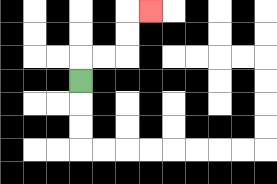{'start': '[3, 3]', 'end': '[6, 0]', 'path_directions': 'U,R,R,U,U,R', 'path_coordinates': '[[3, 3], [3, 2], [4, 2], [5, 2], [5, 1], [5, 0], [6, 0]]'}